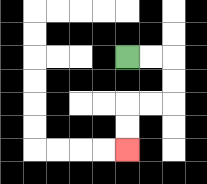{'start': '[5, 2]', 'end': '[5, 6]', 'path_directions': 'R,R,D,D,L,L,D,D', 'path_coordinates': '[[5, 2], [6, 2], [7, 2], [7, 3], [7, 4], [6, 4], [5, 4], [5, 5], [5, 6]]'}